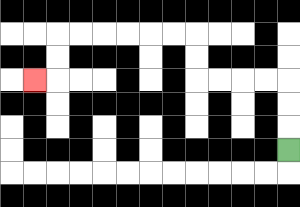{'start': '[12, 6]', 'end': '[1, 3]', 'path_directions': 'U,U,U,L,L,L,L,U,U,L,L,L,L,L,L,D,D,L', 'path_coordinates': '[[12, 6], [12, 5], [12, 4], [12, 3], [11, 3], [10, 3], [9, 3], [8, 3], [8, 2], [8, 1], [7, 1], [6, 1], [5, 1], [4, 1], [3, 1], [2, 1], [2, 2], [2, 3], [1, 3]]'}